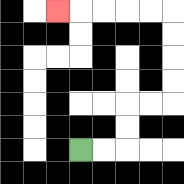{'start': '[3, 6]', 'end': '[2, 0]', 'path_directions': 'R,R,U,U,R,R,U,U,U,U,L,L,L,L,L', 'path_coordinates': '[[3, 6], [4, 6], [5, 6], [5, 5], [5, 4], [6, 4], [7, 4], [7, 3], [7, 2], [7, 1], [7, 0], [6, 0], [5, 0], [4, 0], [3, 0], [2, 0]]'}